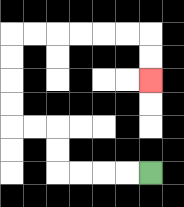{'start': '[6, 7]', 'end': '[6, 3]', 'path_directions': 'L,L,L,L,U,U,L,L,U,U,U,U,R,R,R,R,R,R,D,D', 'path_coordinates': '[[6, 7], [5, 7], [4, 7], [3, 7], [2, 7], [2, 6], [2, 5], [1, 5], [0, 5], [0, 4], [0, 3], [0, 2], [0, 1], [1, 1], [2, 1], [3, 1], [4, 1], [5, 1], [6, 1], [6, 2], [6, 3]]'}